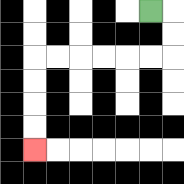{'start': '[6, 0]', 'end': '[1, 6]', 'path_directions': 'R,D,D,L,L,L,L,L,L,D,D,D,D', 'path_coordinates': '[[6, 0], [7, 0], [7, 1], [7, 2], [6, 2], [5, 2], [4, 2], [3, 2], [2, 2], [1, 2], [1, 3], [1, 4], [1, 5], [1, 6]]'}